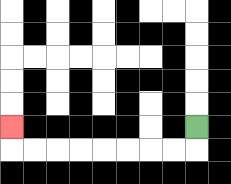{'start': '[8, 5]', 'end': '[0, 5]', 'path_directions': 'D,L,L,L,L,L,L,L,L,U', 'path_coordinates': '[[8, 5], [8, 6], [7, 6], [6, 6], [5, 6], [4, 6], [3, 6], [2, 6], [1, 6], [0, 6], [0, 5]]'}